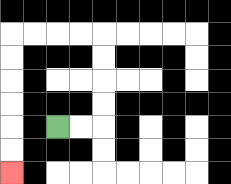{'start': '[2, 5]', 'end': '[0, 7]', 'path_directions': 'R,R,U,U,U,U,L,L,L,L,D,D,D,D,D,D', 'path_coordinates': '[[2, 5], [3, 5], [4, 5], [4, 4], [4, 3], [4, 2], [4, 1], [3, 1], [2, 1], [1, 1], [0, 1], [0, 2], [0, 3], [0, 4], [0, 5], [0, 6], [0, 7]]'}